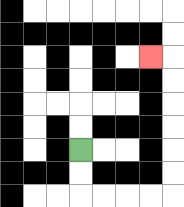{'start': '[3, 6]', 'end': '[6, 2]', 'path_directions': 'D,D,R,R,R,R,U,U,U,U,U,U,L', 'path_coordinates': '[[3, 6], [3, 7], [3, 8], [4, 8], [5, 8], [6, 8], [7, 8], [7, 7], [7, 6], [7, 5], [7, 4], [7, 3], [7, 2], [6, 2]]'}